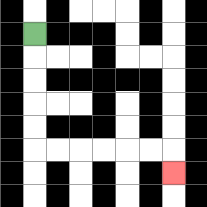{'start': '[1, 1]', 'end': '[7, 7]', 'path_directions': 'D,D,D,D,D,R,R,R,R,R,R,D', 'path_coordinates': '[[1, 1], [1, 2], [1, 3], [1, 4], [1, 5], [1, 6], [2, 6], [3, 6], [4, 6], [5, 6], [6, 6], [7, 6], [7, 7]]'}